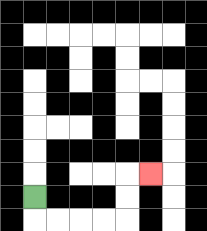{'start': '[1, 8]', 'end': '[6, 7]', 'path_directions': 'D,R,R,R,R,U,U,R', 'path_coordinates': '[[1, 8], [1, 9], [2, 9], [3, 9], [4, 9], [5, 9], [5, 8], [5, 7], [6, 7]]'}